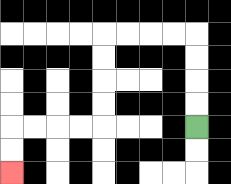{'start': '[8, 5]', 'end': '[0, 7]', 'path_directions': 'U,U,U,U,L,L,L,L,D,D,D,D,L,L,L,L,D,D', 'path_coordinates': '[[8, 5], [8, 4], [8, 3], [8, 2], [8, 1], [7, 1], [6, 1], [5, 1], [4, 1], [4, 2], [4, 3], [4, 4], [4, 5], [3, 5], [2, 5], [1, 5], [0, 5], [0, 6], [0, 7]]'}